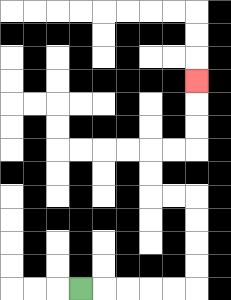{'start': '[3, 12]', 'end': '[8, 3]', 'path_directions': 'R,R,R,R,R,U,U,U,U,L,L,U,U,R,R,U,U,U', 'path_coordinates': '[[3, 12], [4, 12], [5, 12], [6, 12], [7, 12], [8, 12], [8, 11], [8, 10], [8, 9], [8, 8], [7, 8], [6, 8], [6, 7], [6, 6], [7, 6], [8, 6], [8, 5], [8, 4], [8, 3]]'}